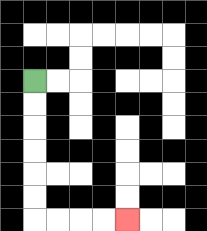{'start': '[1, 3]', 'end': '[5, 9]', 'path_directions': 'D,D,D,D,D,D,R,R,R,R', 'path_coordinates': '[[1, 3], [1, 4], [1, 5], [1, 6], [1, 7], [1, 8], [1, 9], [2, 9], [3, 9], [4, 9], [5, 9]]'}